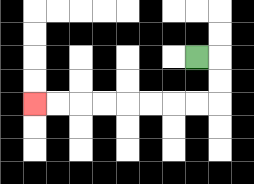{'start': '[8, 2]', 'end': '[1, 4]', 'path_directions': 'R,D,D,L,L,L,L,L,L,L,L', 'path_coordinates': '[[8, 2], [9, 2], [9, 3], [9, 4], [8, 4], [7, 4], [6, 4], [5, 4], [4, 4], [3, 4], [2, 4], [1, 4]]'}